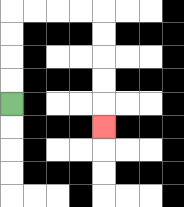{'start': '[0, 4]', 'end': '[4, 5]', 'path_directions': 'U,U,U,U,R,R,R,R,D,D,D,D,D', 'path_coordinates': '[[0, 4], [0, 3], [0, 2], [0, 1], [0, 0], [1, 0], [2, 0], [3, 0], [4, 0], [4, 1], [4, 2], [4, 3], [4, 4], [4, 5]]'}